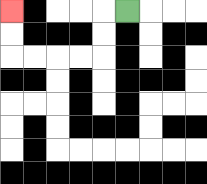{'start': '[5, 0]', 'end': '[0, 0]', 'path_directions': 'L,D,D,L,L,L,L,U,U', 'path_coordinates': '[[5, 0], [4, 0], [4, 1], [4, 2], [3, 2], [2, 2], [1, 2], [0, 2], [0, 1], [0, 0]]'}